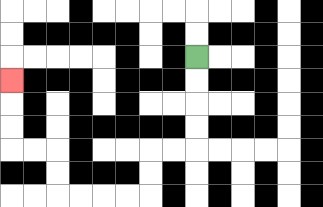{'start': '[8, 2]', 'end': '[0, 3]', 'path_directions': 'D,D,D,D,L,L,D,D,L,L,L,L,U,U,L,L,U,U,U', 'path_coordinates': '[[8, 2], [8, 3], [8, 4], [8, 5], [8, 6], [7, 6], [6, 6], [6, 7], [6, 8], [5, 8], [4, 8], [3, 8], [2, 8], [2, 7], [2, 6], [1, 6], [0, 6], [0, 5], [0, 4], [0, 3]]'}